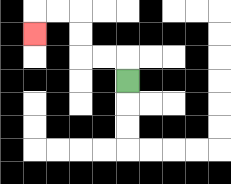{'start': '[5, 3]', 'end': '[1, 1]', 'path_directions': 'U,L,L,U,U,L,L,D', 'path_coordinates': '[[5, 3], [5, 2], [4, 2], [3, 2], [3, 1], [3, 0], [2, 0], [1, 0], [1, 1]]'}